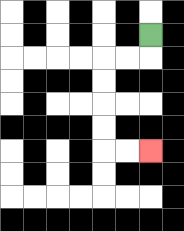{'start': '[6, 1]', 'end': '[6, 6]', 'path_directions': 'D,L,L,D,D,D,D,R,R', 'path_coordinates': '[[6, 1], [6, 2], [5, 2], [4, 2], [4, 3], [4, 4], [4, 5], [4, 6], [5, 6], [6, 6]]'}